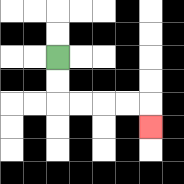{'start': '[2, 2]', 'end': '[6, 5]', 'path_directions': 'D,D,R,R,R,R,D', 'path_coordinates': '[[2, 2], [2, 3], [2, 4], [3, 4], [4, 4], [5, 4], [6, 4], [6, 5]]'}